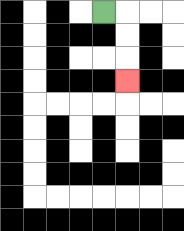{'start': '[4, 0]', 'end': '[5, 3]', 'path_directions': 'R,D,D,D', 'path_coordinates': '[[4, 0], [5, 0], [5, 1], [5, 2], [5, 3]]'}